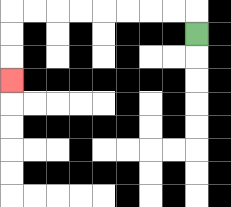{'start': '[8, 1]', 'end': '[0, 3]', 'path_directions': 'U,L,L,L,L,L,L,L,L,D,D,D', 'path_coordinates': '[[8, 1], [8, 0], [7, 0], [6, 0], [5, 0], [4, 0], [3, 0], [2, 0], [1, 0], [0, 0], [0, 1], [0, 2], [0, 3]]'}